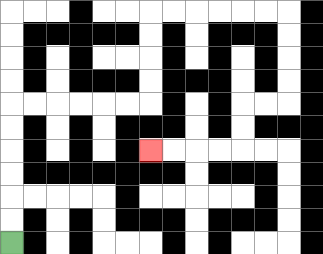{'start': '[0, 10]', 'end': '[6, 6]', 'path_directions': 'U,U,U,U,U,U,R,R,R,R,R,R,U,U,U,U,R,R,R,R,R,R,D,D,D,D,L,L,D,D,L,L,L,L', 'path_coordinates': '[[0, 10], [0, 9], [0, 8], [0, 7], [0, 6], [0, 5], [0, 4], [1, 4], [2, 4], [3, 4], [4, 4], [5, 4], [6, 4], [6, 3], [6, 2], [6, 1], [6, 0], [7, 0], [8, 0], [9, 0], [10, 0], [11, 0], [12, 0], [12, 1], [12, 2], [12, 3], [12, 4], [11, 4], [10, 4], [10, 5], [10, 6], [9, 6], [8, 6], [7, 6], [6, 6]]'}